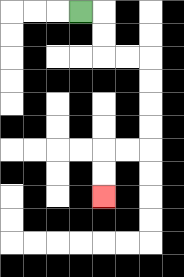{'start': '[3, 0]', 'end': '[4, 8]', 'path_directions': 'R,D,D,R,R,D,D,D,D,L,L,D,D', 'path_coordinates': '[[3, 0], [4, 0], [4, 1], [4, 2], [5, 2], [6, 2], [6, 3], [6, 4], [6, 5], [6, 6], [5, 6], [4, 6], [4, 7], [4, 8]]'}